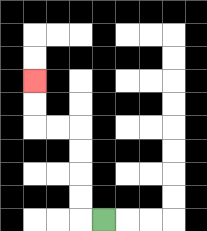{'start': '[4, 9]', 'end': '[1, 3]', 'path_directions': 'L,U,U,U,U,L,L,U,U', 'path_coordinates': '[[4, 9], [3, 9], [3, 8], [3, 7], [3, 6], [3, 5], [2, 5], [1, 5], [1, 4], [1, 3]]'}